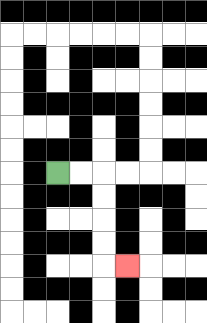{'start': '[2, 7]', 'end': '[5, 11]', 'path_directions': 'R,R,D,D,D,D,R', 'path_coordinates': '[[2, 7], [3, 7], [4, 7], [4, 8], [4, 9], [4, 10], [4, 11], [5, 11]]'}